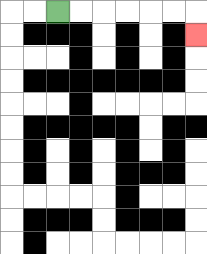{'start': '[2, 0]', 'end': '[8, 1]', 'path_directions': 'R,R,R,R,R,R,D', 'path_coordinates': '[[2, 0], [3, 0], [4, 0], [5, 0], [6, 0], [7, 0], [8, 0], [8, 1]]'}